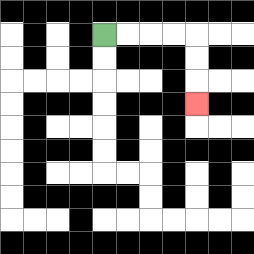{'start': '[4, 1]', 'end': '[8, 4]', 'path_directions': 'R,R,R,R,D,D,D', 'path_coordinates': '[[4, 1], [5, 1], [6, 1], [7, 1], [8, 1], [8, 2], [8, 3], [8, 4]]'}